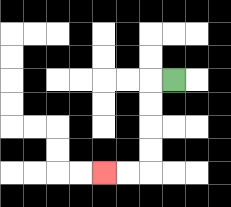{'start': '[7, 3]', 'end': '[4, 7]', 'path_directions': 'L,D,D,D,D,L,L', 'path_coordinates': '[[7, 3], [6, 3], [6, 4], [6, 5], [6, 6], [6, 7], [5, 7], [4, 7]]'}